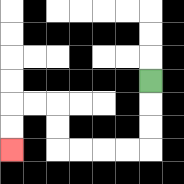{'start': '[6, 3]', 'end': '[0, 6]', 'path_directions': 'D,D,D,L,L,L,L,U,U,L,L,D,D', 'path_coordinates': '[[6, 3], [6, 4], [6, 5], [6, 6], [5, 6], [4, 6], [3, 6], [2, 6], [2, 5], [2, 4], [1, 4], [0, 4], [0, 5], [0, 6]]'}